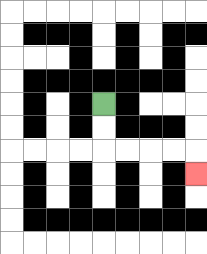{'start': '[4, 4]', 'end': '[8, 7]', 'path_directions': 'D,D,R,R,R,R,D', 'path_coordinates': '[[4, 4], [4, 5], [4, 6], [5, 6], [6, 6], [7, 6], [8, 6], [8, 7]]'}